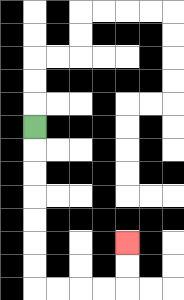{'start': '[1, 5]', 'end': '[5, 10]', 'path_directions': 'D,D,D,D,D,D,D,R,R,R,R,U,U', 'path_coordinates': '[[1, 5], [1, 6], [1, 7], [1, 8], [1, 9], [1, 10], [1, 11], [1, 12], [2, 12], [3, 12], [4, 12], [5, 12], [5, 11], [5, 10]]'}